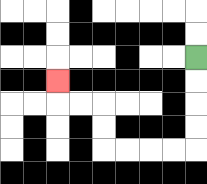{'start': '[8, 2]', 'end': '[2, 3]', 'path_directions': 'D,D,D,D,L,L,L,L,U,U,L,L,U', 'path_coordinates': '[[8, 2], [8, 3], [8, 4], [8, 5], [8, 6], [7, 6], [6, 6], [5, 6], [4, 6], [4, 5], [4, 4], [3, 4], [2, 4], [2, 3]]'}